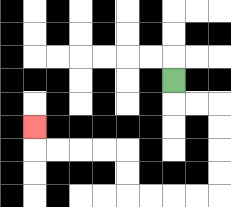{'start': '[7, 3]', 'end': '[1, 5]', 'path_directions': 'D,R,R,D,D,D,D,L,L,L,L,U,U,L,L,L,L,U', 'path_coordinates': '[[7, 3], [7, 4], [8, 4], [9, 4], [9, 5], [9, 6], [9, 7], [9, 8], [8, 8], [7, 8], [6, 8], [5, 8], [5, 7], [5, 6], [4, 6], [3, 6], [2, 6], [1, 6], [1, 5]]'}